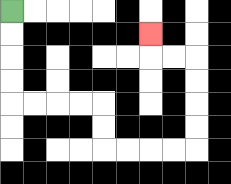{'start': '[0, 0]', 'end': '[6, 1]', 'path_directions': 'D,D,D,D,R,R,R,R,D,D,R,R,R,R,U,U,U,U,L,L,U', 'path_coordinates': '[[0, 0], [0, 1], [0, 2], [0, 3], [0, 4], [1, 4], [2, 4], [3, 4], [4, 4], [4, 5], [4, 6], [5, 6], [6, 6], [7, 6], [8, 6], [8, 5], [8, 4], [8, 3], [8, 2], [7, 2], [6, 2], [6, 1]]'}